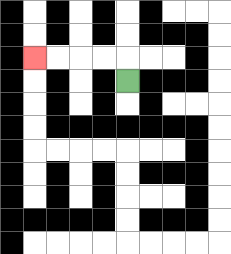{'start': '[5, 3]', 'end': '[1, 2]', 'path_directions': 'U,L,L,L,L', 'path_coordinates': '[[5, 3], [5, 2], [4, 2], [3, 2], [2, 2], [1, 2]]'}